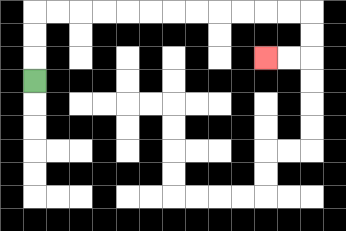{'start': '[1, 3]', 'end': '[11, 2]', 'path_directions': 'U,U,U,R,R,R,R,R,R,R,R,R,R,R,R,D,D,L,L', 'path_coordinates': '[[1, 3], [1, 2], [1, 1], [1, 0], [2, 0], [3, 0], [4, 0], [5, 0], [6, 0], [7, 0], [8, 0], [9, 0], [10, 0], [11, 0], [12, 0], [13, 0], [13, 1], [13, 2], [12, 2], [11, 2]]'}